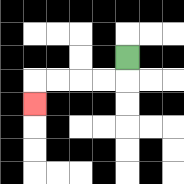{'start': '[5, 2]', 'end': '[1, 4]', 'path_directions': 'D,L,L,L,L,D', 'path_coordinates': '[[5, 2], [5, 3], [4, 3], [3, 3], [2, 3], [1, 3], [1, 4]]'}